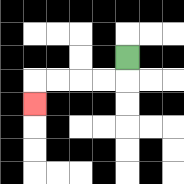{'start': '[5, 2]', 'end': '[1, 4]', 'path_directions': 'D,L,L,L,L,D', 'path_coordinates': '[[5, 2], [5, 3], [4, 3], [3, 3], [2, 3], [1, 3], [1, 4]]'}